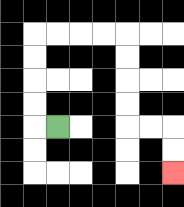{'start': '[2, 5]', 'end': '[7, 7]', 'path_directions': 'L,U,U,U,U,R,R,R,R,D,D,D,D,R,R,D,D', 'path_coordinates': '[[2, 5], [1, 5], [1, 4], [1, 3], [1, 2], [1, 1], [2, 1], [3, 1], [4, 1], [5, 1], [5, 2], [5, 3], [5, 4], [5, 5], [6, 5], [7, 5], [7, 6], [7, 7]]'}